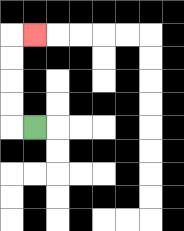{'start': '[1, 5]', 'end': '[1, 1]', 'path_directions': 'L,U,U,U,U,R', 'path_coordinates': '[[1, 5], [0, 5], [0, 4], [0, 3], [0, 2], [0, 1], [1, 1]]'}